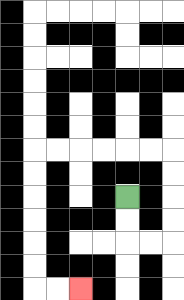{'start': '[5, 8]', 'end': '[3, 12]', 'path_directions': 'D,D,R,R,U,U,U,U,L,L,L,L,L,L,D,D,D,D,D,D,R,R', 'path_coordinates': '[[5, 8], [5, 9], [5, 10], [6, 10], [7, 10], [7, 9], [7, 8], [7, 7], [7, 6], [6, 6], [5, 6], [4, 6], [3, 6], [2, 6], [1, 6], [1, 7], [1, 8], [1, 9], [1, 10], [1, 11], [1, 12], [2, 12], [3, 12]]'}